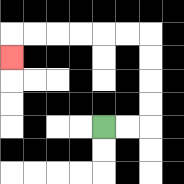{'start': '[4, 5]', 'end': '[0, 2]', 'path_directions': 'R,R,U,U,U,U,L,L,L,L,L,L,D', 'path_coordinates': '[[4, 5], [5, 5], [6, 5], [6, 4], [6, 3], [6, 2], [6, 1], [5, 1], [4, 1], [3, 1], [2, 1], [1, 1], [0, 1], [0, 2]]'}